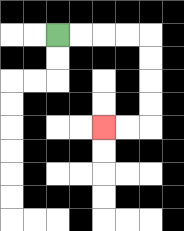{'start': '[2, 1]', 'end': '[4, 5]', 'path_directions': 'R,R,R,R,D,D,D,D,L,L', 'path_coordinates': '[[2, 1], [3, 1], [4, 1], [5, 1], [6, 1], [6, 2], [6, 3], [6, 4], [6, 5], [5, 5], [4, 5]]'}